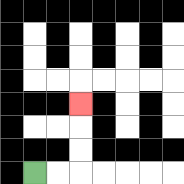{'start': '[1, 7]', 'end': '[3, 4]', 'path_directions': 'R,R,U,U,U', 'path_coordinates': '[[1, 7], [2, 7], [3, 7], [3, 6], [3, 5], [3, 4]]'}